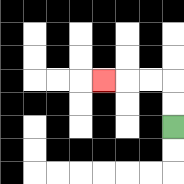{'start': '[7, 5]', 'end': '[4, 3]', 'path_directions': 'U,U,L,L,L', 'path_coordinates': '[[7, 5], [7, 4], [7, 3], [6, 3], [5, 3], [4, 3]]'}